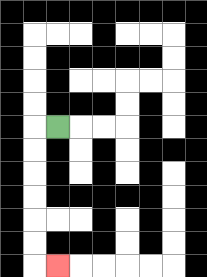{'start': '[2, 5]', 'end': '[2, 11]', 'path_directions': 'L,D,D,D,D,D,D,R', 'path_coordinates': '[[2, 5], [1, 5], [1, 6], [1, 7], [1, 8], [1, 9], [1, 10], [1, 11], [2, 11]]'}